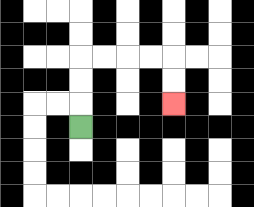{'start': '[3, 5]', 'end': '[7, 4]', 'path_directions': 'U,U,U,R,R,R,R,D,D', 'path_coordinates': '[[3, 5], [3, 4], [3, 3], [3, 2], [4, 2], [5, 2], [6, 2], [7, 2], [7, 3], [7, 4]]'}